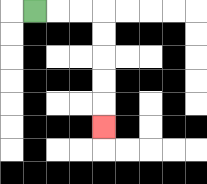{'start': '[1, 0]', 'end': '[4, 5]', 'path_directions': 'R,R,R,D,D,D,D,D', 'path_coordinates': '[[1, 0], [2, 0], [3, 0], [4, 0], [4, 1], [4, 2], [4, 3], [4, 4], [4, 5]]'}